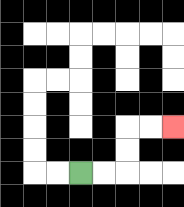{'start': '[3, 7]', 'end': '[7, 5]', 'path_directions': 'R,R,U,U,R,R', 'path_coordinates': '[[3, 7], [4, 7], [5, 7], [5, 6], [5, 5], [6, 5], [7, 5]]'}